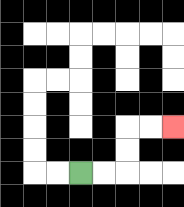{'start': '[3, 7]', 'end': '[7, 5]', 'path_directions': 'R,R,U,U,R,R', 'path_coordinates': '[[3, 7], [4, 7], [5, 7], [5, 6], [5, 5], [6, 5], [7, 5]]'}